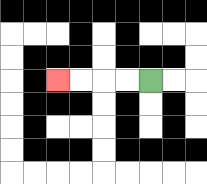{'start': '[6, 3]', 'end': '[2, 3]', 'path_directions': 'L,L,L,L', 'path_coordinates': '[[6, 3], [5, 3], [4, 3], [3, 3], [2, 3]]'}